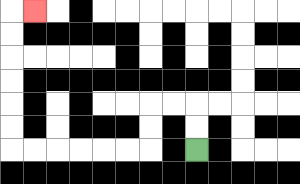{'start': '[8, 6]', 'end': '[1, 0]', 'path_directions': 'U,U,L,L,D,D,L,L,L,L,L,L,U,U,U,U,U,U,R', 'path_coordinates': '[[8, 6], [8, 5], [8, 4], [7, 4], [6, 4], [6, 5], [6, 6], [5, 6], [4, 6], [3, 6], [2, 6], [1, 6], [0, 6], [0, 5], [0, 4], [0, 3], [0, 2], [0, 1], [0, 0], [1, 0]]'}